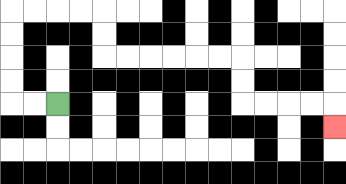{'start': '[2, 4]', 'end': '[14, 5]', 'path_directions': 'L,L,U,U,U,U,R,R,R,R,D,D,R,R,R,R,R,R,D,D,R,R,R,R,D', 'path_coordinates': '[[2, 4], [1, 4], [0, 4], [0, 3], [0, 2], [0, 1], [0, 0], [1, 0], [2, 0], [3, 0], [4, 0], [4, 1], [4, 2], [5, 2], [6, 2], [7, 2], [8, 2], [9, 2], [10, 2], [10, 3], [10, 4], [11, 4], [12, 4], [13, 4], [14, 4], [14, 5]]'}